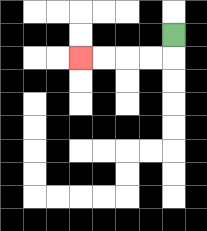{'start': '[7, 1]', 'end': '[3, 2]', 'path_directions': 'D,L,L,L,L', 'path_coordinates': '[[7, 1], [7, 2], [6, 2], [5, 2], [4, 2], [3, 2]]'}